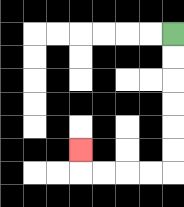{'start': '[7, 1]', 'end': '[3, 6]', 'path_directions': 'D,D,D,D,D,D,L,L,L,L,U', 'path_coordinates': '[[7, 1], [7, 2], [7, 3], [7, 4], [7, 5], [7, 6], [7, 7], [6, 7], [5, 7], [4, 7], [3, 7], [3, 6]]'}